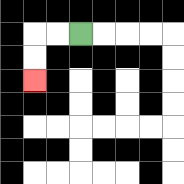{'start': '[3, 1]', 'end': '[1, 3]', 'path_directions': 'L,L,D,D', 'path_coordinates': '[[3, 1], [2, 1], [1, 1], [1, 2], [1, 3]]'}